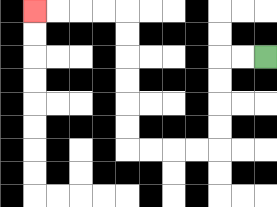{'start': '[11, 2]', 'end': '[1, 0]', 'path_directions': 'L,L,D,D,D,D,L,L,L,L,U,U,U,U,U,U,L,L,L,L', 'path_coordinates': '[[11, 2], [10, 2], [9, 2], [9, 3], [9, 4], [9, 5], [9, 6], [8, 6], [7, 6], [6, 6], [5, 6], [5, 5], [5, 4], [5, 3], [5, 2], [5, 1], [5, 0], [4, 0], [3, 0], [2, 0], [1, 0]]'}